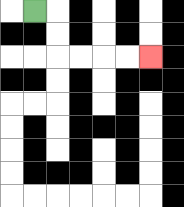{'start': '[1, 0]', 'end': '[6, 2]', 'path_directions': 'R,D,D,R,R,R,R', 'path_coordinates': '[[1, 0], [2, 0], [2, 1], [2, 2], [3, 2], [4, 2], [5, 2], [6, 2]]'}